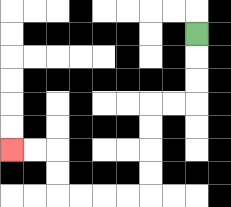{'start': '[8, 1]', 'end': '[0, 6]', 'path_directions': 'D,D,D,L,L,D,D,D,D,L,L,L,L,U,U,L,L', 'path_coordinates': '[[8, 1], [8, 2], [8, 3], [8, 4], [7, 4], [6, 4], [6, 5], [6, 6], [6, 7], [6, 8], [5, 8], [4, 8], [3, 8], [2, 8], [2, 7], [2, 6], [1, 6], [0, 6]]'}